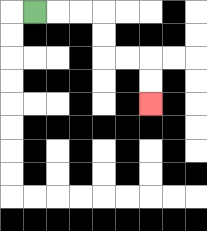{'start': '[1, 0]', 'end': '[6, 4]', 'path_directions': 'R,R,R,D,D,R,R,D,D', 'path_coordinates': '[[1, 0], [2, 0], [3, 0], [4, 0], [4, 1], [4, 2], [5, 2], [6, 2], [6, 3], [6, 4]]'}